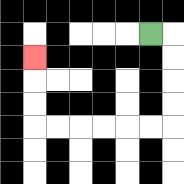{'start': '[6, 1]', 'end': '[1, 2]', 'path_directions': 'R,D,D,D,D,L,L,L,L,L,L,U,U,U', 'path_coordinates': '[[6, 1], [7, 1], [7, 2], [7, 3], [7, 4], [7, 5], [6, 5], [5, 5], [4, 5], [3, 5], [2, 5], [1, 5], [1, 4], [1, 3], [1, 2]]'}